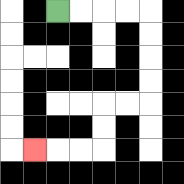{'start': '[2, 0]', 'end': '[1, 6]', 'path_directions': 'R,R,R,R,D,D,D,D,L,L,D,D,L,L,L', 'path_coordinates': '[[2, 0], [3, 0], [4, 0], [5, 0], [6, 0], [6, 1], [6, 2], [6, 3], [6, 4], [5, 4], [4, 4], [4, 5], [4, 6], [3, 6], [2, 6], [1, 6]]'}